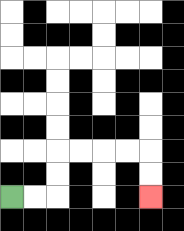{'start': '[0, 8]', 'end': '[6, 8]', 'path_directions': 'R,R,U,U,R,R,R,R,D,D', 'path_coordinates': '[[0, 8], [1, 8], [2, 8], [2, 7], [2, 6], [3, 6], [4, 6], [5, 6], [6, 6], [6, 7], [6, 8]]'}